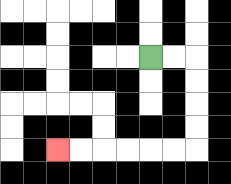{'start': '[6, 2]', 'end': '[2, 6]', 'path_directions': 'R,R,D,D,D,D,L,L,L,L,L,L', 'path_coordinates': '[[6, 2], [7, 2], [8, 2], [8, 3], [8, 4], [8, 5], [8, 6], [7, 6], [6, 6], [5, 6], [4, 6], [3, 6], [2, 6]]'}